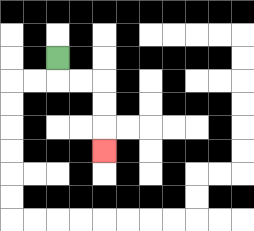{'start': '[2, 2]', 'end': '[4, 6]', 'path_directions': 'D,R,R,D,D,D', 'path_coordinates': '[[2, 2], [2, 3], [3, 3], [4, 3], [4, 4], [4, 5], [4, 6]]'}